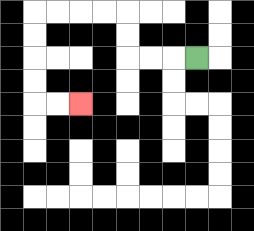{'start': '[8, 2]', 'end': '[3, 4]', 'path_directions': 'L,L,L,U,U,L,L,L,L,D,D,D,D,R,R', 'path_coordinates': '[[8, 2], [7, 2], [6, 2], [5, 2], [5, 1], [5, 0], [4, 0], [3, 0], [2, 0], [1, 0], [1, 1], [1, 2], [1, 3], [1, 4], [2, 4], [3, 4]]'}